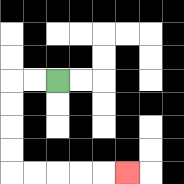{'start': '[2, 3]', 'end': '[5, 7]', 'path_directions': 'L,L,D,D,D,D,R,R,R,R,R', 'path_coordinates': '[[2, 3], [1, 3], [0, 3], [0, 4], [0, 5], [0, 6], [0, 7], [1, 7], [2, 7], [3, 7], [4, 7], [5, 7]]'}